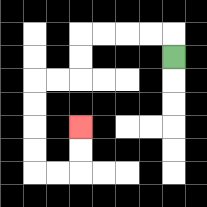{'start': '[7, 2]', 'end': '[3, 5]', 'path_directions': 'U,L,L,L,L,D,D,L,L,D,D,D,D,R,R,U,U', 'path_coordinates': '[[7, 2], [7, 1], [6, 1], [5, 1], [4, 1], [3, 1], [3, 2], [3, 3], [2, 3], [1, 3], [1, 4], [1, 5], [1, 6], [1, 7], [2, 7], [3, 7], [3, 6], [3, 5]]'}